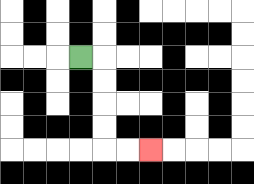{'start': '[3, 2]', 'end': '[6, 6]', 'path_directions': 'R,D,D,D,D,R,R', 'path_coordinates': '[[3, 2], [4, 2], [4, 3], [4, 4], [4, 5], [4, 6], [5, 6], [6, 6]]'}